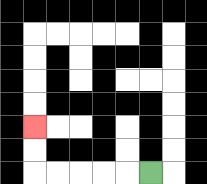{'start': '[6, 7]', 'end': '[1, 5]', 'path_directions': 'L,L,L,L,L,U,U', 'path_coordinates': '[[6, 7], [5, 7], [4, 7], [3, 7], [2, 7], [1, 7], [1, 6], [1, 5]]'}